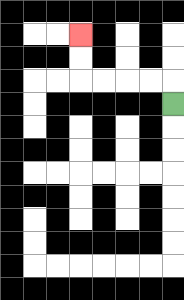{'start': '[7, 4]', 'end': '[3, 1]', 'path_directions': 'U,L,L,L,L,U,U', 'path_coordinates': '[[7, 4], [7, 3], [6, 3], [5, 3], [4, 3], [3, 3], [3, 2], [3, 1]]'}